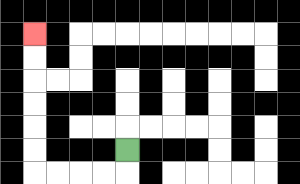{'start': '[5, 6]', 'end': '[1, 1]', 'path_directions': 'D,L,L,L,L,U,U,U,U,U,U', 'path_coordinates': '[[5, 6], [5, 7], [4, 7], [3, 7], [2, 7], [1, 7], [1, 6], [1, 5], [1, 4], [1, 3], [1, 2], [1, 1]]'}